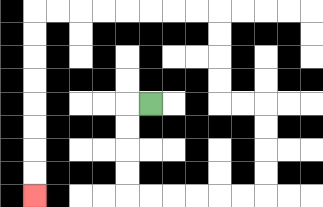{'start': '[6, 4]', 'end': '[1, 8]', 'path_directions': 'L,D,D,D,D,R,R,R,R,R,R,U,U,U,U,L,L,U,U,U,U,L,L,L,L,L,L,L,L,D,D,D,D,D,D,D,D', 'path_coordinates': '[[6, 4], [5, 4], [5, 5], [5, 6], [5, 7], [5, 8], [6, 8], [7, 8], [8, 8], [9, 8], [10, 8], [11, 8], [11, 7], [11, 6], [11, 5], [11, 4], [10, 4], [9, 4], [9, 3], [9, 2], [9, 1], [9, 0], [8, 0], [7, 0], [6, 0], [5, 0], [4, 0], [3, 0], [2, 0], [1, 0], [1, 1], [1, 2], [1, 3], [1, 4], [1, 5], [1, 6], [1, 7], [1, 8]]'}